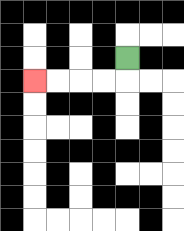{'start': '[5, 2]', 'end': '[1, 3]', 'path_directions': 'D,L,L,L,L', 'path_coordinates': '[[5, 2], [5, 3], [4, 3], [3, 3], [2, 3], [1, 3]]'}